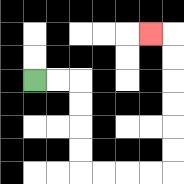{'start': '[1, 3]', 'end': '[6, 1]', 'path_directions': 'R,R,D,D,D,D,R,R,R,R,U,U,U,U,U,U,L', 'path_coordinates': '[[1, 3], [2, 3], [3, 3], [3, 4], [3, 5], [3, 6], [3, 7], [4, 7], [5, 7], [6, 7], [7, 7], [7, 6], [7, 5], [7, 4], [7, 3], [7, 2], [7, 1], [6, 1]]'}